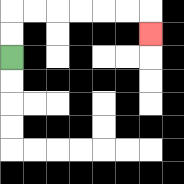{'start': '[0, 2]', 'end': '[6, 1]', 'path_directions': 'U,U,R,R,R,R,R,R,D', 'path_coordinates': '[[0, 2], [0, 1], [0, 0], [1, 0], [2, 0], [3, 0], [4, 0], [5, 0], [6, 0], [6, 1]]'}